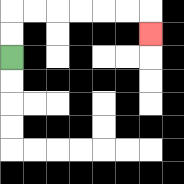{'start': '[0, 2]', 'end': '[6, 1]', 'path_directions': 'U,U,R,R,R,R,R,R,D', 'path_coordinates': '[[0, 2], [0, 1], [0, 0], [1, 0], [2, 0], [3, 0], [4, 0], [5, 0], [6, 0], [6, 1]]'}